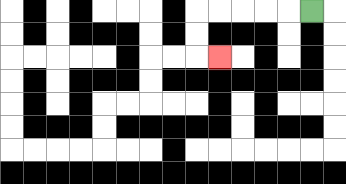{'start': '[13, 0]', 'end': '[9, 2]', 'path_directions': 'L,L,L,L,L,D,D,R', 'path_coordinates': '[[13, 0], [12, 0], [11, 0], [10, 0], [9, 0], [8, 0], [8, 1], [8, 2], [9, 2]]'}